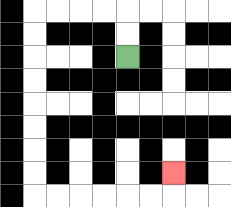{'start': '[5, 2]', 'end': '[7, 7]', 'path_directions': 'U,U,L,L,L,L,D,D,D,D,D,D,D,D,R,R,R,R,R,R,U', 'path_coordinates': '[[5, 2], [5, 1], [5, 0], [4, 0], [3, 0], [2, 0], [1, 0], [1, 1], [1, 2], [1, 3], [1, 4], [1, 5], [1, 6], [1, 7], [1, 8], [2, 8], [3, 8], [4, 8], [5, 8], [6, 8], [7, 8], [7, 7]]'}